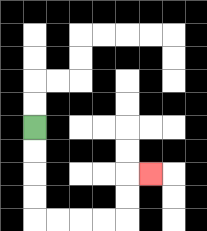{'start': '[1, 5]', 'end': '[6, 7]', 'path_directions': 'D,D,D,D,R,R,R,R,U,U,R', 'path_coordinates': '[[1, 5], [1, 6], [1, 7], [1, 8], [1, 9], [2, 9], [3, 9], [4, 9], [5, 9], [5, 8], [5, 7], [6, 7]]'}